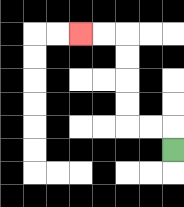{'start': '[7, 6]', 'end': '[3, 1]', 'path_directions': 'U,L,L,U,U,U,U,L,L', 'path_coordinates': '[[7, 6], [7, 5], [6, 5], [5, 5], [5, 4], [5, 3], [5, 2], [5, 1], [4, 1], [3, 1]]'}